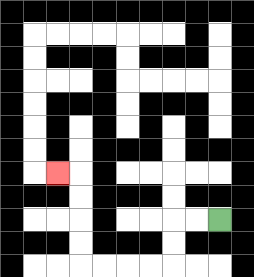{'start': '[9, 9]', 'end': '[2, 7]', 'path_directions': 'L,L,D,D,L,L,L,L,U,U,U,U,L', 'path_coordinates': '[[9, 9], [8, 9], [7, 9], [7, 10], [7, 11], [6, 11], [5, 11], [4, 11], [3, 11], [3, 10], [3, 9], [3, 8], [3, 7], [2, 7]]'}